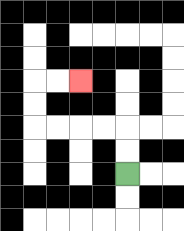{'start': '[5, 7]', 'end': '[3, 3]', 'path_directions': 'U,U,L,L,L,L,U,U,R,R', 'path_coordinates': '[[5, 7], [5, 6], [5, 5], [4, 5], [3, 5], [2, 5], [1, 5], [1, 4], [1, 3], [2, 3], [3, 3]]'}